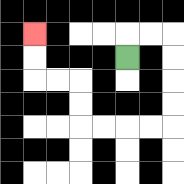{'start': '[5, 2]', 'end': '[1, 1]', 'path_directions': 'U,R,R,D,D,D,D,L,L,L,L,U,U,L,L,U,U', 'path_coordinates': '[[5, 2], [5, 1], [6, 1], [7, 1], [7, 2], [7, 3], [7, 4], [7, 5], [6, 5], [5, 5], [4, 5], [3, 5], [3, 4], [3, 3], [2, 3], [1, 3], [1, 2], [1, 1]]'}